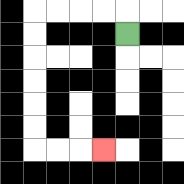{'start': '[5, 1]', 'end': '[4, 6]', 'path_directions': 'U,L,L,L,L,D,D,D,D,D,D,R,R,R', 'path_coordinates': '[[5, 1], [5, 0], [4, 0], [3, 0], [2, 0], [1, 0], [1, 1], [1, 2], [1, 3], [1, 4], [1, 5], [1, 6], [2, 6], [3, 6], [4, 6]]'}